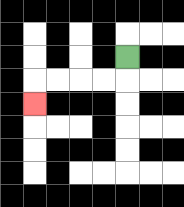{'start': '[5, 2]', 'end': '[1, 4]', 'path_directions': 'D,L,L,L,L,D', 'path_coordinates': '[[5, 2], [5, 3], [4, 3], [3, 3], [2, 3], [1, 3], [1, 4]]'}